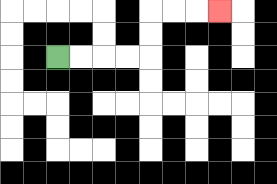{'start': '[2, 2]', 'end': '[9, 0]', 'path_directions': 'R,R,R,R,U,U,R,R,R', 'path_coordinates': '[[2, 2], [3, 2], [4, 2], [5, 2], [6, 2], [6, 1], [6, 0], [7, 0], [8, 0], [9, 0]]'}